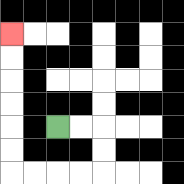{'start': '[2, 5]', 'end': '[0, 1]', 'path_directions': 'R,R,D,D,L,L,L,L,U,U,U,U,U,U', 'path_coordinates': '[[2, 5], [3, 5], [4, 5], [4, 6], [4, 7], [3, 7], [2, 7], [1, 7], [0, 7], [0, 6], [0, 5], [0, 4], [0, 3], [0, 2], [0, 1]]'}